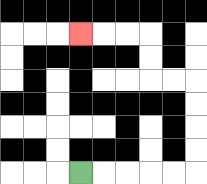{'start': '[3, 7]', 'end': '[3, 1]', 'path_directions': 'R,R,R,R,R,U,U,U,U,L,L,U,U,L,L,L', 'path_coordinates': '[[3, 7], [4, 7], [5, 7], [6, 7], [7, 7], [8, 7], [8, 6], [8, 5], [8, 4], [8, 3], [7, 3], [6, 3], [6, 2], [6, 1], [5, 1], [4, 1], [3, 1]]'}